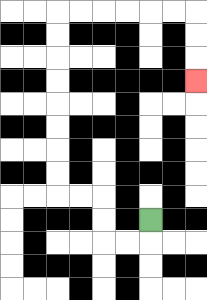{'start': '[6, 9]', 'end': '[8, 3]', 'path_directions': 'D,L,L,U,U,L,L,U,U,U,U,U,U,U,U,R,R,R,R,R,R,D,D,D', 'path_coordinates': '[[6, 9], [6, 10], [5, 10], [4, 10], [4, 9], [4, 8], [3, 8], [2, 8], [2, 7], [2, 6], [2, 5], [2, 4], [2, 3], [2, 2], [2, 1], [2, 0], [3, 0], [4, 0], [5, 0], [6, 0], [7, 0], [8, 0], [8, 1], [8, 2], [8, 3]]'}